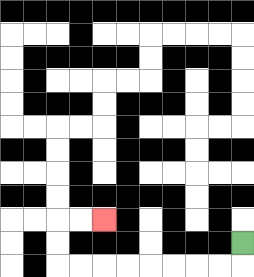{'start': '[10, 10]', 'end': '[4, 9]', 'path_directions': 'D,L,L,L,L,L,L,L,L,U,U,R,R', 'path_coordinates': '[[10, 10], [10, 11], [9, 11], [8, 11], [7, 11], [6, 11], [5, 11], [4, 11], [3, 11], [2, 11], [2, 10], [2, 9], [3, 9], [4, 9]]'}